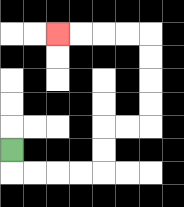{'start': '[0, 6]', 'end': '[2, 1]', 'path_directions': 'D,R,R,R,R,U,U,R,R,U,U,U,U,L,L,L,L', 'path_coordinates': '[[0, 6], [0, 7], [1, 7], [2, 7], [3, 7], [4, 7], [4, 6], [4, 5], [5, 5], [6, 5], [6, 4], [6, 3], [6, 2], [6, 1], [5, 1], [4, 1], [3, 1], [2, 1]]'}